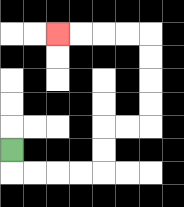{'start': '[0, 6]', 'end': '[2, 1]', 'path_directions': 'D,R,R,R,R,U,U,R,R,U,U,U,U,L,L,L,L', 'path_coordinates': '[[0, 6], [0, 7], [1, 7], [2, 7], [3, 7], [4, 7], [4, 6], [4, 5], [5, 5], [6, 5], [6, 4], [6, 3], [6, 2], [6, 1], [5, 1], [4, 1], [3, 1], [2, 1]]'}